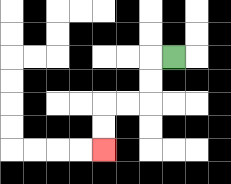{'start': '[7, 2]', 'end': '[4, 6]', 'path_directions': 'L,D,D,L,L,D,D', 'path_coordinates': '[[7, 2], [6, 2], [6, 3], [6, 4], [5, 4], [4, 4], [4, 5], [4, 6]]'}